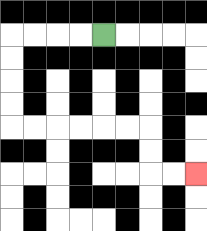{'start': '[4, 1]', 'end': '[8, 7]', 'path_directions': 'L,L,L,L,D,D,D,D,R,R,R,R,R,R,D,D,R,R', 'path_coordinates': '[[4, 1], [3, 1], [2, 1], [1, 1], [0, 1], [0, 2], [0, 3], [0, 4], [0, 5], [1, 5], [2, 5], [3, 5], [4, 5], [5, 5], [6, 5], [6, 6], [6, 7], [7, 7], [8, 7]]'}